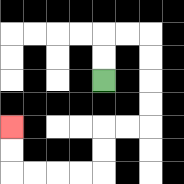{'start': '[4, 3]', 'end': '[0, 5]', 'path_directions': 'U,U,R,R,D,D,D,D,L,L,D,D,L,L,L,L,U,U', 'path_coordinates': '[[4, 3], [4, 2], [4, 1], [5, 1], [6, 1], [6, 2], [6, 3], [6, 4], [6, 5], [5, 5], [4, 5], [4, 6], [4, 7], [3, 7], [2, 7], [1, 7], [0, 7], [0, 6], [0, 5]]'}